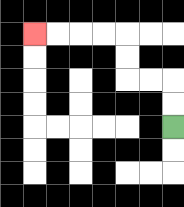{'start': '[7, 5]', 'end': '[1, 1]', 'path_directions': 'U,U,L,L,U,U,L,L,L,L', 'path_coordinates': '[[7, 5], [7, 4], [7, 3], [6, 3], [5, 3], [5, 2], [5, 1], [4, 1], [3, 1], [2, 1], [1, 1]]'}